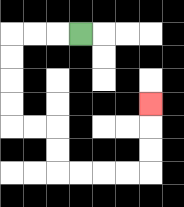{'start': '[3, 1]', 'end': '[6, 4]', 'path_directions': 'L,L,L,D,D,D,D,R,R,D,D,R,R,R,R,U,U,U', 'path_coordinates': '[[3, 1], [2, 1], [1, 1], [0, 1], [0, 2], [0, 3], [0, 4], [0, 5], [1, 5], [2, 5], [2, 6], [2, 7], [3, 7], [4, 7], [5, 7], [6, 7], [6, 6], [6, 5], [6, 4]]'}